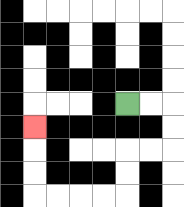{'start': '[5, 4]', 'end': '[1, 5]', 'path_directions': 'R,R,D,D,L,L,D,D,L,L,L,L,U,U,U', 'path_coordinates': '[[5, 4], [6, 4], [7, 4], [7, 5], [7, 6], [6, 6], [5, 6], [5, 7], [5, 8], [4, 8], [3, 8], [2, 8], [1, 8], [1, 7], [1, 6], [1, 5]]'}